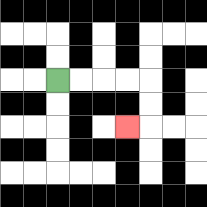{'start': '[2, 3]', 'end': '[5, 5]', 'path_directions': 'R,R,R,R,D,D,L', 'path_coordinates': '[[2, 3], [3, 3], [4, 3], [5, 3], [6, 3], [6, 4], [6, 5], [5, 5]]'}